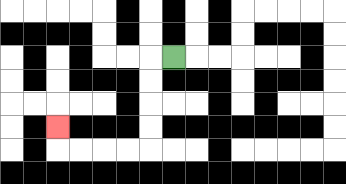{'start': '[7, 2]', 'end': '[2, 5]', 'path_directions': 'L,D,D,D,D,L,L,L,L,U', 'path_coordinates': '[[7, 2], [6, 2], [6, 3], [6, 4], [6, 5], [6, 6], [5, 6], [4, 6], [3, 6], [2, 6], [2, 5]]'}